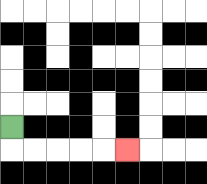{'start': '[0, 5]', 'end': '[5, 6]', 'path_directions': 'D,R,R,R,R,R', 'path_coordinates': '[[0, 5], [0, 6], [1, 6], [2, 6], [3, 6], [4, 6], [5, 6]]'}